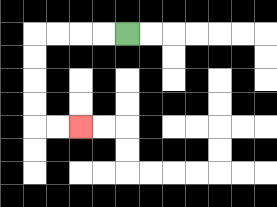{'start': '[5, 1]', 'end': '[3, 5]', 'path_directions': 'L,L,L,L,D,D,D,D,R,R', 'path_coordinates': '[[5, 1], [4, 1], [3, 1], [2, 1], [1, 1], [1, 2], [1, 3], [1, 4], [1, 5], [2, 5], [3, 5]]'}